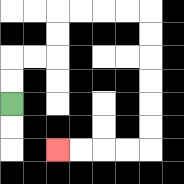{'start': '[0, 4]', 'end': '[2, 6]', 'path_directions': 'U,U,R,R,U,U,R,R,R,R,D,D,D,D,D,D,L,L,L,L', 'path_coordinates': '[[0, 4], [0, 3], [0, 2], [1, 2], [2, 2], [2, 1], [2, 0], [3, 0], [4, 0], [5, 0], [6, 0], [6, 1], [6, 2], [6, 3], [6, 4], [6, 5], [6, 6], [5, 6], [4, 6], [3, 6], [2, 6]]'}